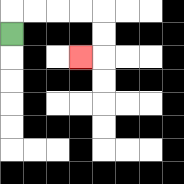{'start': '[0, 1]', 'end': '[3, 2]', 'path_directions': 'U,R,R,R,R,D,D,L', 'path_coordinates': '[[0, 1], [0, 0], [1, 0], [2, 0], [3, 0], [4, 0], [4, 1], [4, 2], [3, 2]]'}